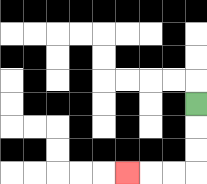{'start': '[8, 4]', 'end': '[5, 7]', 'path_directions': 'D,D,D,L,L,L', 'path_coordinates': '[[8, 4], [8, 5], [8, 6], [8, 7], [7, 7], [6, 7], [5, 7]]'}